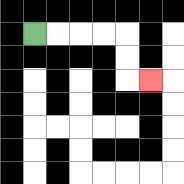{'start': '[1, 1]', 'end': '[6, 3]', 'path_directions': 'R,R,R,R,D,D,R', 'path_coordinates': '[[1, 1], [2, 1], [3, 1], [4, 1], [5, 1], [5, 2], [5, 3], [6, 3]]'}